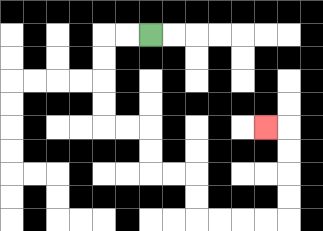{'start': '[6, 1]', 'end': '[11, 5]', 'path_directions': 'L,L,D,D,D,D,R,R,D,D,R,R,D,D,R,R,R,R,U,U,U,U,L', 'path_coordinates': '[[6, 1], [5, 1], [4, 1], [4, 2], [4, 3], [4, 4], [4, 5], [5, 5], [6, 5], [6, 6], [6, 7], [7, 7], [8, 7], [8, 8], [8, 9], [9, 9], [10, 9], [11, 9], [12, 9], [12, 8], [12, 7], [12, 6], [12, 5], [11, 5]]'}